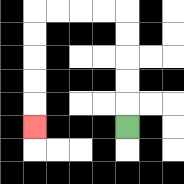{'start': '[5, 5]', 'end': '[1, 5]', 'path_directions': 'U,U,U,U,U,L,L,L,L,D,D,D,D,D', 'path_coordinates': '[[5, 5], [5, 4], [5, 3], [5, 2], [5, 1], [5, 0], [4, 0], [3, 0], [2, 0], [1, 0], [1, 1], [1, 2], [1, 3], [1, 4], [1, 5]]'}